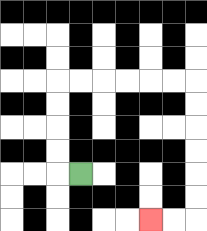{'start': '[3, 7]', 'end': '[6, 9]', 'path_directions': 'L,U,U,U,U,R,R,R,R,R,R,D,D,D,D,D,D,L,L', 'path_coordinates': '[[3, 7], [2, 7], [2, 6], [2, 5], [2, 4], [2, 3], [3, 3], [4, 3], [5, 3], [6, 3], [7, 3], [8, 3], [8, 4], [8, 5], [8, 6], [8, 7], [8, 8], [8, 9], [7, 9], [6, 9]]'}